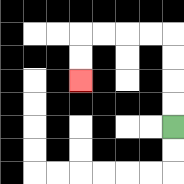{'start': '[7, 5]', 'end': '[3, 3]', 'path_directions': 'U,U,U,U,L,L,L,L,D,D', 'path_coordinates': '[[7, 5], [7, 4], [7, 3], [7, 2], [7, 1], [6, 1], [5, 1], [4, 1], [3, 1], [3, 2], [3, 3]]'}